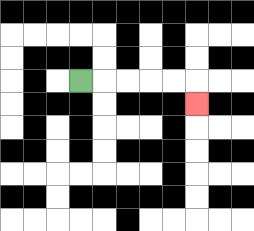{'start': '[3, 3]', 'end': '[8, 4]', 'path_directions': 'R,R,R,R,R,D', 'path_coordinates': '[[3, 3], [4, 3], [5, 3], [6, 3], [7, 3], [8, 3], [8, 4]]'}